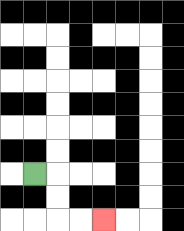{'start': '[1, 7]', 'end': '[4, 9]', 'path_directions': 'R,D,D,R,R', 'path_coordinates': '[[1, 7], [2, 7], [2, 8], [2, 9], [3, 9], [4, 9]]'}